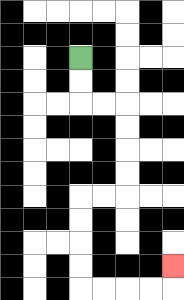{'start': '[3, 2]', 'end': '[7, 11]', 'path_directions': 'D,D,R,R,D,D,D,D,L,L,D,D,D,D,R,R,R,R,U', 'path_coordinates': '[[3, 2], [3, 3], [3, 4], [4, 4], [5, 4], [5, 5], [5, 6], [5, 7], [5, 8], [4, 8], [3, 8], [3, 9], [3, 10], [3, 11], [3, 12], [4, 12], [5, 12], [6, 12], [7, 12], [7, 11]]'}